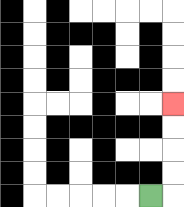{'start': '[6, 8]', 'end': '[7, 4]', 'path_directions': 'R,U,U,U,U', 'path_coordinates': '[[6, 8], [7, 8], [7, 7], [7, 6], [7, 5], [7, 4]]'}